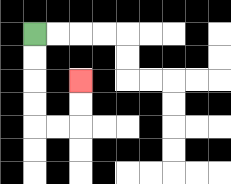{'start': '[1, 1]', 'end': '[3, 3]', 'path_directions': 'D,D,D,D,R,R,U,U', 'path_coordinates': '[[1, 1], [1, 2], [1, 3], [1, 4], [1, 5], [2, 5], [3, 5], [3, 4], [3, 3]]'}